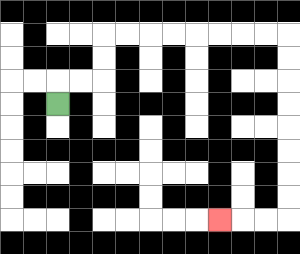{'start': '[2, 4]', 'end': '[9, 9]', 'path_directions': 'U,R,R,U,U,R,R,R,R,R,R,R,R,D,D,D,D,D,D,D,D,L,L,L', 'path_coordinates': '[[2, 4], [2, 3], [3, 3], [4, 3], [4, 2], [4, 1], [5, 1], [6, 1], [7, 1], [8, 1], [9, 1], [10, 1], [11, 1], [12, 1], [12, 2], [12, 3], [12, 4], [12, 5], [12, 6], [12, 7], [12, 8], [12, 9], [11, 9], [10, 9], [9, 9]]'}